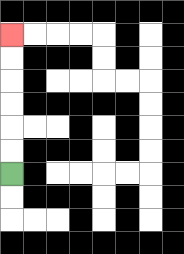{'start': '[0, 7]', 'end': '[0, 1]', 'path_directions': 'U,U,U,U,U,U', 'path_coordinates': '[[0, 7], [0, 6], [0, 5], [0, 4], [0, 3], [0, 2], [0, 1]]'}